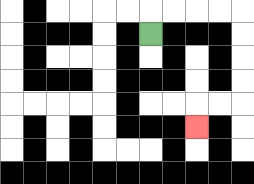{'start': '[6, 1]', 'end': '[8, 5]', 'path_directions': 'U,R,R,R,R,D,D,D,D,L,L,D', 'path_coordinates': '[[6, 1], [6, 0], [7, 0], [8, 0], [9, 0], [10, 0], [10, 1], [10, 2], [10, 3], [10, 4], [9, 4], [8, 4], [8, 5]]'}